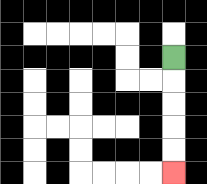{'start': '[7, 2]', 'end': '[7, 7]', 'path_directions': 'D,D,D,D,D', 'path_coordinates': '[[7, 2], [7, 3], [7, 4], [7, 5], [7, 6], [7, 7]]'}